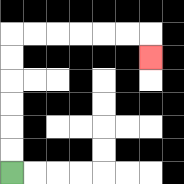{'start': '[0, 7]', 'end': '[6, 2]', 'path_directions': 'U,U,U,U,U,U,R,R,R,R,R,R,D', 'path_coordinates': '[[0, 7], [0, 6], [0, 5], [0, 4], [0, 3], [0, 2], [0, 1], [1, 1], [2, 1], [3, 1], [4, 1], [5, 1], [6, 1], [6, 2]]'}